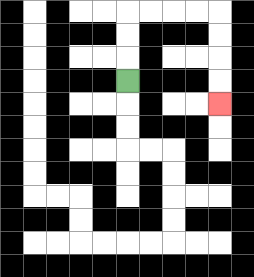{'start': '[5, 3]', 'end': '[9, 4]', 'path_directions': 'U,U,U,R,R,R,R,D,D,D,D', 'path_coordinates': '[[5, 3], [5, 2], [5, 1], [5, 0], [6, 0], [7, 0], [8, 0], [9, 0], [9, 1], [9, 2], [9, 3], [9, 4]]'}